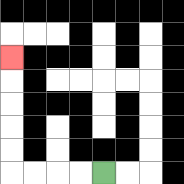{'start': '[4, 7]', 'end': '[0, 2]', 'path_directions': 'L,L,L,L,U,U,U,U,U', 'path_coordinates': '[[4, 7], [3, 7], [2, 7], [1, 7], [0, 7], [0, 6], [0, 5], [0, 4], [0, 3], [0, 2]]'}